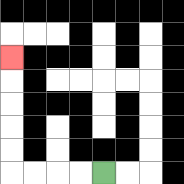{'start': '[4, 7]', 'end': '[0, 2]', 'path_directions': 'L,L,L,L,U,U,U,U,U', 'path_coordinates': '[[4, 7], [3, 7], [2, 7], [1, 7], [0, 7], [0, 6], [0, 5], [0, 4], [0, 3], [0, 2]]'}